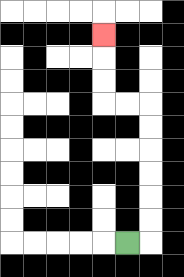{'start': '[5, 10]', 'end': '[4, 1]', 'path_directions': 'R,U,U,U,U,U,U,L,L,U,U,U', 'path_coordinates': '[[5, 10], [6, 10], [6, 9], [6, 8], [6, 7], [6, 6], [6, 5], [6, 4], [5, 4], [4, 4], [4, 3], [4, 2], [4, 1]]'}